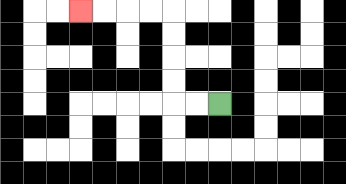{'start': '[9, 4]', 'end': '[3, 0]', 'path_directions': 'L,L,U,U,U,U,L,L,L,L', 'path_coordinates': '[[9, 4], [8, 4], [7, 4], [7, 3], [7, 2], [7, 1], [7, 0], [6, 0], [5, 0], [4, 0], [3, 0]]'}